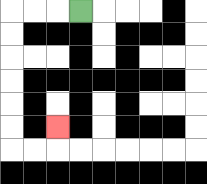{'start': '[3, 0]', 'end': '[2, 5]', 'path_directions': 'L,L,L,D,D,D,D,D,D,R,R,U', 'path_coordinates': '[[3, 0], [2, 0], [1, 0], [0, 0], [0, 1], [0, 2], [0, 3], [0, 4], [0, 5], [0, 6], [1, 6], [2, 6], [2, 5]]'}